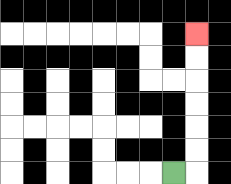{'start': '[7, 7]', 'end': '[8, 1]', 'path_directions': 'R,U,U,U,U,U,U', 'path_coordinates': '[[7, 7], [8, 7], [8, 6], [8, 5], [8, 4], [8, 3], [8, 2], [8, 1]]'}